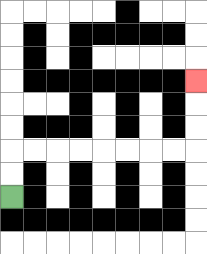{'start': '[0, 8]', 'end': '[8, 3]', 'path_directions': 'U,U,R,R,R,R,R,R,R,R,U,U,U', 'path_coordinates': '[[0, 8], [0, 7], [0, 6], [1, 6], [2, 6], [3, 6], [4, 6], [5, 6], [6, 6], [7, 6], [8, 6], [8, 5], [8, 4], [8, 3]]'}